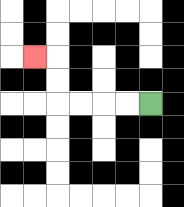{'start': '[6, 4]', 'end': '[1, 2]', 'path_directions': 'L,L,L,L,U,U,L', 'path_coordinates': '[[6, 4], [5, 4], [4, 4], [3, 4], [2, 4], [2, 3], [2, 2], [1, 2]]'}